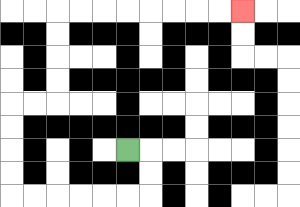{'start': '[5, 6]', 'end': '[10, 0]', 'path_directions': 'R,D,D,L,L,L,L,L,L,U,U,U,U,R,R,U,U,U,U,R,R,R,R,R,R,R,R', 'path_coordinates': '[[5, 6], [6, 6], [6, 7], [6, 8], [5, 8], [4, 8], [3, 8], [2, 8], [1, 8], [0, 8], [0, 7], [0, 6], [0, 5], [0, 4], [1, 4], [2, 4], [2, 3], [2, 2], [2, 1], [2, 0], [3, 0], [4, 0], [5, 0], [6, 0], [7, 0], [8, 0], [9, 0], [10, 0]]'}